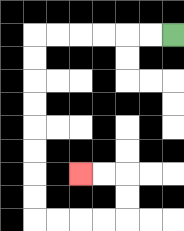{'start': '[7, 1]', 'end': '[3, 7]', 'path_directions': 'L,L,L,L,L,L,D,D,D,D,D,D,D,D,R,R,R,R,U,U,L,L', 'path_coordinates': '[[7, 1], [6, 1], [5, 1], [4, 1], [3, 1], [2, 1], [1, 1], [1, 2], [1, 3], [1, 4], [1, 5], [1, 6], [1, 7], [1, 8], [1, 9], [2, 9], [3, 9], [4, 9], [5, 9], [5, 8], [5, 7], [4, 7], [3, 7]]'}